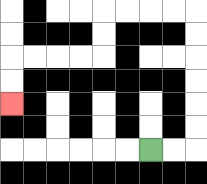{'start': '[6, 6]', 'end': '[0, 4]', 'path_directions': 'R,R,U,U,U,U,U,U,L,L,L,L,D,D,L,L,L,L,D,D', 'path_coordinates': '[[6, 6], [7, 6], [8, 6], [8, 5], [8, 4], [8, 3], [8, 2], [8, 1], [8, 0], [7, 0], [6, 0], [5, 0], [4, 0], [4, 1], [4, 2], [3, 2], [2, 2], [1, 2], [0, 2], [0, 3], [0, 4]]'}